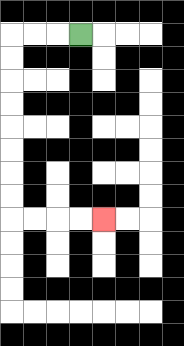{'start': '[3, 1]', 'end': '[4, 9]', 'path_directions': 'L,L,L,D,D,D,D,D,D,D,D,R,R,R,R', 'path_coordinates': '[[3, 1], [2, 1], [1, 1], [0, 1], [0, 2], [0, 3], [0, 4], [0, 5], [0, 6], [0, 7], [0, 8], [0, 9], [1, 9], [2, 9], [3, 9], [4, 9]]'}